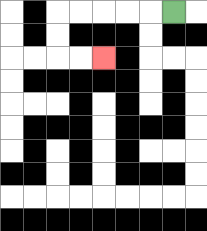{'start': '[7, 0]', 'end': '[4, 2]', 'path_directions': 'L,L,L,L,L,D,D,R,R', 'path_coordinates': '[[7, 0], [6, 0], [5, 0], [4, 0], [3, 0], [2, 0], [2, 1], [2, 2], [3, 2], [4, 2]]'}